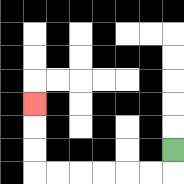{'start': '[7, 6]', 'end': '[1, 4]', 'path_directions': 'D,L,L,L,L,L,L,U,U,U', 'path_coordinates': '[[7, 6], [7, 7], [6, 7], [5, 7], [4, 7], [3, 7], [2, 7], [1, 7], [1, 6], [1, 5], [1, 4]]'}